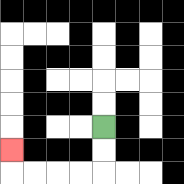{'start': '[4, 5]', 'end': '[0, 6]', 'path_directions': 'D,D,L,L,L,L,U', 'path_coordinates': '[[4, 5], [4, 6], [4, 7], [3, 7], [2, 7], [1, 7], [0, 7], [0, 6]]'}